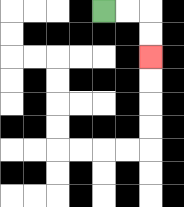{'start': '[4, 0]', 'end': '[6, 2]', 'path_directions': 'R,R,D,D', 'path_coordinates': '[[4, 0], [5, 0], [6, 0], [6, 1], [6, 2]]'}